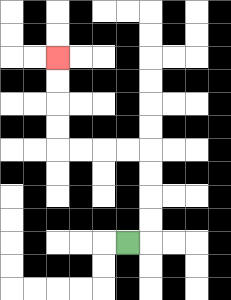{'start': '[5, 10]', 'end': '[2, 2]', 'path_directions': 'R,U,U,U,U,L,L,L,L,U,U,U,U', 'path_coordinates': '[[5, 10], [6, 10], [6, 9], [6, 8], [6, 7], [6, 6], [5, 6], [4, 6], [3, 6], [2, 6], [2, 5], [2, 4], [2, 3], [2, 2]]'}